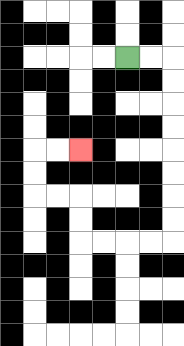{'start': '[5, 2]', 'end': '[3, 6]', 'path_directions': 'R,R,D,D,D,D,D,D,D,D,L,L,L,L,U,U,L,L,U,U,R,R', 'path_coordinates': '[[5, 2], [6, 2], [7, 2], [7, 3], [7, 4], [7, 5], [7, 6], [7, 7], [7, 8], [7, 9], [7, 10], [6, 10], [5, 10], [4, 10], [3, 10], [3, 9], [3, 8], [2, 8], [1, 8], [1, 7], [1, 6], [2, 6], [3, 6]]'}